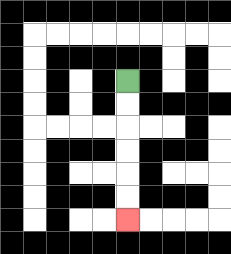{'start': '[5, 3]', 'end': '[5, 9]', 'path_directions': 'D,D,D,D,D,D', 'path_coordinates': '[[5, 3], [5, 4], [5, 5], [5, 6], [5, 7], [5, 8], [5, 9]]'}